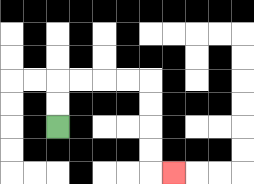{'start': '[2, 5]', 'end': '[7, 7]', 'path_directions': 'U,U,R,R,R,R,D,D,D,D,R', 'path_coordinates': '[[2, 5], [2, 4], [2, 3], [3, 3], [4, 3], [5, 3], [6, 3], [6, 4], [6, 5], [6, 6], [6, 7], [7, 7]]'}